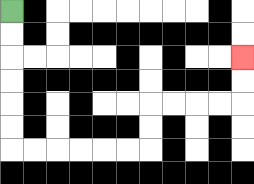{'start': '[0, 0]', 'end': '[10, 2]', 'path_directions': 'D,D,D,D,D,D,R,R,R,R,R,R,U,U,R,R,R,R,U,U', 'path_coordinates': '[[0, 0], [0, 1], [0, 2], [0, 3], [0, 4], [0, 5], [0, 6], [1, 6], [2, 6], [3, 6], [4, 6], [5, 6], [6, 6], [6, 5], [6, 4], [7, 4], [8, 4], [9, 4], [10, 4], [10, 3], [10, 2]]'}